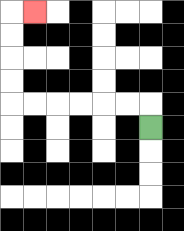{'start': '[6, 5]', 'end': '[1, 0]', 'path_directions': 'U,L,L,L,L,L,L,U,U,U,U,R', 'path_coordinates': '[[6, 5], [6, 4], [5, 4], [4, 4], [3, 4], [2, 4], [1, 4], [0, 4], [0, 3], [0, 2], [0, 1], [0, 0], [1, 0]]'}